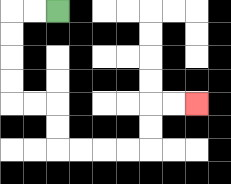{'start': '[2, 0]', 'end': '[8, 4]', 'path_directions': 'L,L,D,D,D,D,R,R,D,D,R,R,R,R,U,U,R,R', 'path_coordinates': '[[2, 0], [1, 0], [0, 0], [0, 1], [0, 2], [0, 3], [0, 4], [1, 4], [2, 4], [2, 5], [2, 6], [3, 6], [4, 6], [5, 6], [6, 6], [6, 5], [6, 4], [7, 4], [8, 4]]'}